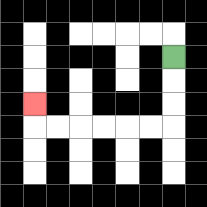{'start': '[7, 2]', 'end': '[1, 4]', 'path_directions': 'D,D,D,L,L,L,L,L,L,U', 'path_coordinates': '[[7, 2], [7, 3], [7, 4], [7, 5], [6, 5], [5, 5], [4, 5], [3, 5], [2, 5], [1, 5], [1, 4]]'}